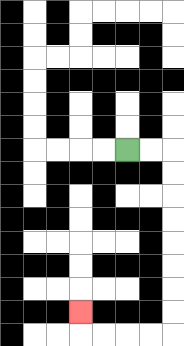{'start': '[5, 6]', 'end': '[3, 13]', 'path_directions': 'R,R,D,D,D,D,D,D,D,D,L,L,L,L,U', 'path_coordinates': '[[5, 6], [6, 6], [7, 6], [7, 7], [7, 8], [7, 9], [7, 10], [7, 11], [7, 12], [7, 13], [7, 14], [6, 14], [5, 14], [4, 14], [3, 14], [3, 13]]'}